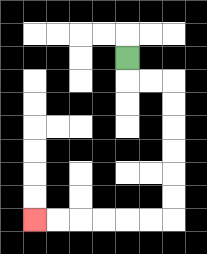{'start': '[5, 2]', 'end': '[1, 9]', 'path_directions': 'D,R,R,D,D,D,D,D,D,L,L,L,L,L,L', 'path_coordinates': '[[5, 2], [5, 3], [6, 3], [7, 3], [7, 4], [7, 5], [7, 6], [7, 7], [7, 8], [7, 9], [6, 9], [5, 9], [4, 9], [3, 9], [2, 9], [1, 9]]'}